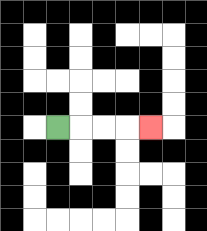{'start': '[2, 5]', 'end': '[6, 5]', 'path_directions': 'R,R,R,R', 'path_coordinates': '[[2, 5], [3, 5], [4, 5], [5, 5], [6, 5]]'}